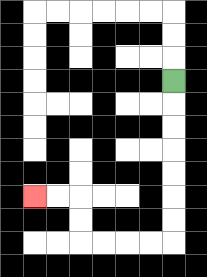{'start': '[7, 3]', 'end': '[1, 8]', 'path_directions': 'D,D,D,D,D,D,D,L,L,L,L,U,U,L,L', 'path_coordinates': '[[7, 3], [7, 4], [7, 5], [7, 6], [7, 7], [7, 8], [7, 9], [7, 10], [6, 10], [5, 10], [4, 10], [3, 10], [3, 9], [3, 8], [2, 8], [1, 8]]'}